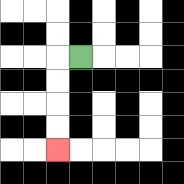{'start': '[3, 2]', 'end': '[2, 6]', 'path_directions': 'L,D,D,D,D', 'path_coordinates': '[[3, 2], [2, 2], [2, 3], [2, 4], [2, 5], [2, 6]]'}